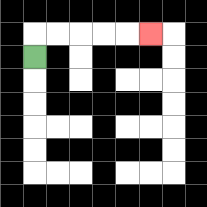{'start': '[1, 2]', 'end': '[6, 1]', 'path_directions': 'U,R,R,R,R,R', 'path_coordinates': '[[1, 2], [1, 1], [2, 1], [3, 1], [4, 1], [5, 1], [6, 1]]'}